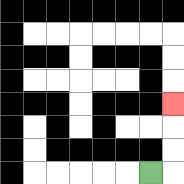{'start': '[6, 7]', 'end': '[7, 4]', 'path_directions': 'R,U,U,U', 'path_coordinates': '[[6, 7], [7, 7], [7, 6], [7, 5], [7, 4]]'}